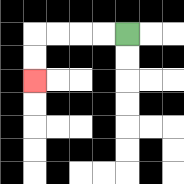{'start': '[5, 1]', 'end': '[1, 3]', 'path_directions': 'L,L,L,L,D,D', 'path_coordinates': '[[5, 1], [4, 1], [3, 1], [2, 1], [1, 1], [1, 2], [1, 3]]'}